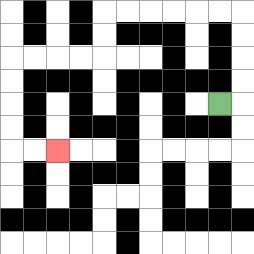{'start': '[9, 4]', 'end': '[2, 6]', 'path_directions': 'R,U,U,U,U,L,L,L,L,L,L,D,D,L,L,L,L,D,D,D,D,R,R', 'path_coordinates': '[[9, 4], [10, 4], [10, 3], [10, 2], [10, 1], [10, 0], [9, 0], [8, 0], [7, 0], [6, 0], [5, 0], [4, 0], [4, 1], [4, 2], [3, 2], [2, 2], [1, 2], [0, 2], [0, 3], [0, 4], [0, 5], [0, 6], [1, 6], [2, 6]]'}